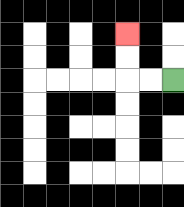{'start': '[7, 3]', 'end': '[5, 1]', 'path_directions': 'L,L,U,U', 'path_coordinates': '[[7, 3], [6, 3], [5, 3], [5, 2], [5, 1]]'}